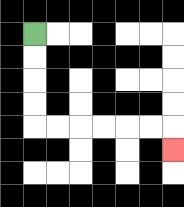{'start': '[1, 1]', 'end': '[7, 6]', 'path_directions': 'D,D,D,D,R,R,R,R,R,R,D', 'path_coordinates': '[[1, 1], [1, 2], [1, 3], [1, 4], [1, 5], [2, 5], [3, 5], [4, 5], [5, 5], [6, 5], [7, 5], [7, 6]]'}